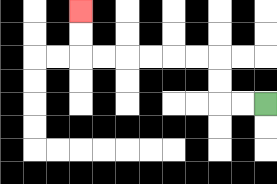{'start': '[11, 4]', 'end': '[3, 0]', 'path_directions': 'L,L,U,U,L,L,L,L,L,L,U,U', 'path_coordinates': '[[11, 4], [10, 4], [9, 4], [9, 3], [9, 2], [8, 2], [7, 2], [6, 2], [5, 2], [4, 2], [3, 2], [3, 1], [3, 0]]'}